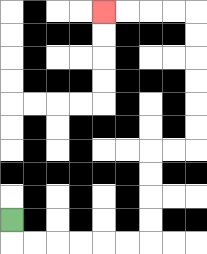{'start': '[0, 9]', 'end': '[4, 0]', 'path_directions': 'D,R,R,R,R,R,R,U,U,U,U,R,R,U,U,U,U,U,U,L,L,L,L', 'path_coordinates': '[[0, 9], [0, 10], [1, 10], [2, 10], [3, 10], [4, 10], [5, 10], [6, 10], [6, 9], [6, 8], [6, 7], [6, 6], [7, 6], [8, 6], [8, 5], [8, 4], [8, 3], [8, 2], [8, 1], [8, 0], [7, 0], [6, 0], [5, 0], [4, 0]]'}